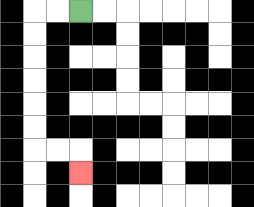{'start': '[3, 0]', 'end': '[3, 7]', 'path_directions': 'L,L,D,D,D,D,D,D,R,R,D', 'path_coordinates': '[[3, 0], [2, 0], [1, 0], [1, 1], [1, 2], [1, 3], [1, 4], [1, 5], [1, 6], [2, 6], [3, 6], [3, 7]]'}